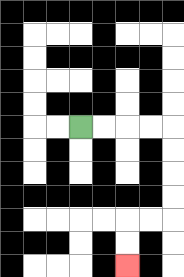{'start': '[3, 5]', 'end': '[5, 11]', 'path_directions': 'R,R,R,R,D,D,D,D,L,L,D,D', 'path_coordinates': '[[3, 5], [4, 5], [5, 5], [6, 5], [7, 5], [7, 6], [7, 7], [7, 8], [7, 9], [6, 9], [5, 9], [5, 10], [5, 11]]'}